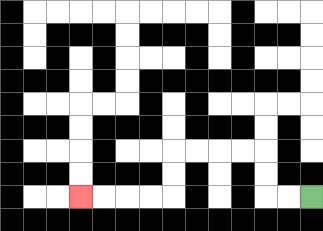{'start': '[13, 8]', 'end': '[3, 8]', 'path_directions': 'L,L,U,U,L,L,L,L,D,D,L,L,L,L', 'path_coordinates': '[[13, 8], [12, 8], [11, 8], [11, 7], [11, 6], [10, 6], [9, 6], [8, 6], [7, 6], [7, 7], [7, 8], [6, 8], [5, 8], [4, 8], [3, 8]]'}